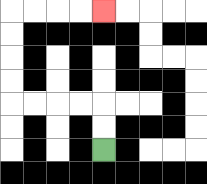{'start': '[4, 6]', 'end': '[4, 0]', 'path_directions': 'U,U,L,L,L,L,U,U,U,U,R,R,R,R', 'path_coordinates': '[[4, 6], [4, 5], [4, 4], [3, 4], [2, 4], [1, 4], [0, 4], [0, 3], [0, 2], [0, 1], [0, 0], [1, 0], [2, 0], [3, 0], [4, 0]]'}